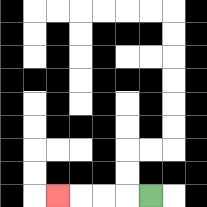{'start': '[6, 8]', 'end': '[2, 8]', 'path_directions': 'L,L,L,L', 'path_coordinates': '[[6, 8], [5, 8], [4, 8], [3, 8], [2, 8]]'}